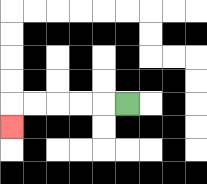{'start': '[5, 4]', 'end': '[0, 5]', 'path_directions': 'L,L,L,L,L,D', 'path_coordinates': '[[5, 4], [4, 4], [3, 4], [2, 4], [1, 4], [0, 4], [0, 5]]'}